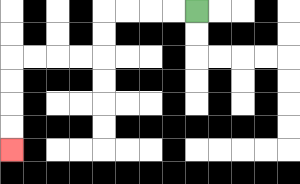{'start': '[8, 0]', 'end': '[0, 6]', 'path_directions': 'L,L,L,L,D,D,L,L,L,L,D,D,D,D', 'path_coordinates': '[[8, 0], [7, 0], [6, 0], [5, 0], [4, 0], [4, 1], [4, 2], [3, 2], [2, 2], [1, 2], [0, 2], [0, 3], [0, 4], [0, 5], [0, 6]]'}